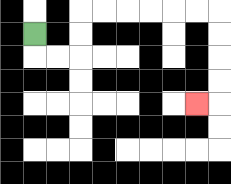{'start': '[1, 1]', 'end': '[8, 4]', 'path_directions': 'D,R,R,U,U,R,R,R,R,R,R,D,D,D,D,L', 'path_coordinates': '[[1, 1], [1, 2], [2, 2], [3, 2], [3, 1], [3, 0], [4, 0], [5, 0], [6, 0], [7, 0], [8, 0], [9, 0], [9, 1], [9, 2], [9, 3], [9, 4], [8, 4]]'}